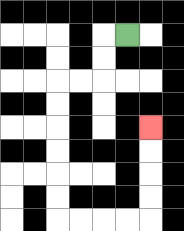{'start': '[5, 1]', 'end': '[6, 5]', 'path_directions': 'L,D,D,L,L,D,D,D,D,D,D,R,R,R,R,U,U,U,U', 'path_coordinates': '[[5, 1], [4, 1], [4, 2], [4, 3], [3, 3], [2, 3], [2, 4], [2, 5], [2, 6], [2, 7], [2, 8], [2, 9], [3, 9], [4, 9], [5, 9], [6, 9], [6, 8], [6, 7], [6, 6], [6, 5]]'}